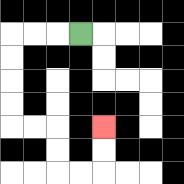{'start': '[3, 1]', 'end': '[4, 5]', 'path_directions': 'L,L,L,D,D,D,D,R,R,D,D,R,R,U,U', 'path_coordinates': '[[3, 1], [2, 1], [1, 1], [0, 1], [0, 2], [0, 3], [0, 4], [0, 5], [1, 5], [2, 5], [2, 6], [2, 7], [3, 7], [4, 7], [4, 6], [4, 5]]'}